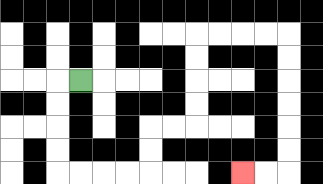{'start': '[3, 3]', 'end': '[10, 7]', 'path_directions': 'L,D,D,D,D,R,R,R,R,U,U,R,R,U,U,U,U,R,R,R,R,D,D,D,D,D,D,L,L', 'path_coordinates': '[[3, 3], [2, 3], [2, 4], [2, 5], [2, 6], [2, 7], [3, 7], [4, 7], [5, 7], [6, 7], [6, 6], [6, 5], [7, 5], [8, 5], [8, 4], [8, 3], [8, 2], [8, 1], [9, 1], [10, 1], [11, 1], [12, 1], [12, 2], [12, 3], [12, 4], [12, 5], [12, 6], [12, 7], [11, 7], [10, 7]]'}